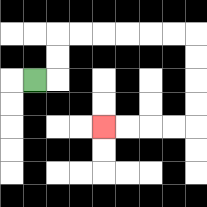{'start': '[1, 3]', 'end': '[4, 5]', 'path_directions': 'R,U,U,R,R,R,R,R,R,D,D,D,D,L,L,L,L', 'path_coordinates': '[[1, 3], [2, 3], [2, 2], [2, 1], [3, 1], [4, 1], [5, 1], [6, 1], [7, 1], [8, 1], [8, 2], [8, 3], [8, 4], [8, 5], [7, 5], [6, 5], [5, 5], [4, 5]]'}